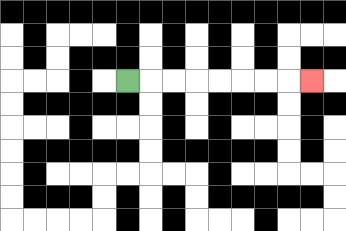{'start': '[5, 3]', 'end': '[13, 3]', 'path_directions': 'R,R,R,R,R,R,R,R', 'path_coordinates': '[[5, 3], [6, 3], [7, 3], [8, 3], [9, 3], [10, 3], [11, 3], [12, 3], [13, 3]]'}